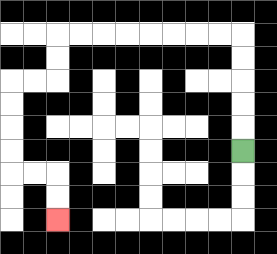{'start': '[10, 6]', 'end': '[2, 9]', 'path_directions': 'U,U,U,U,U,L,L,L,L,L,L,L,L,D,D,L,L,D,D,D,D,R,R,D,D', 'path_coordinates': '[[10, 6], [10, 5], [10, 4], [10, 3], [10, 2], [10, 1], [9, 1], [8, 1], [7, 1], [6, 1], [5, 1], [4, 1], [3, 1], [2, 1], [2, 2], [2, 3], [1, 3], [0, 3], [0, 4], [0, 5], [0, 6], [0, 7], [1, 7], [2, 7], [2, 8], [2, 9]]'}